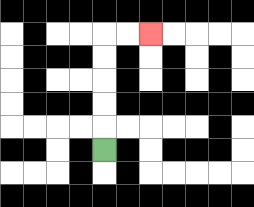{'start': '[4, 6]', 'end': '[6, 1]', 'path_directions': 'U,U,U,U,U,R,R', 'path_coordinates': '[[4, 6], [4, 5], [4, 4], [4, 3], [4, 2], [4, 1], [5, 1], [6, 1]]'}